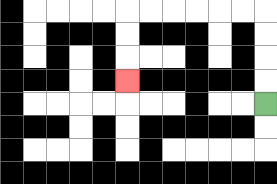{'start': '[11, 4]', 'end': '[5, 3]', 'path_directions': 'U,U,U,U,L,L,L,L,L,L,D,D,D', 'path_coordinates': '[[11, 4], [11, 3], [11, 2], [11, 1], [11, 0], [10, 0], [9, 0], [8, 0], [7, 0], [6, 0], [5, 0], [5, 1], [5, 2], [5, 3]]'}